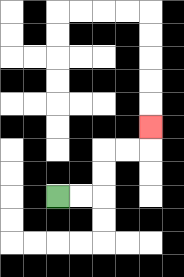{'start': '[2, 8]', 'end': '[6, 5]', 'path_directions': 'R,R,U,U,R,R,U', 'path_coordinates': '[[2, 8], [3, 8], [4, 8], [4, 7], [4, 6], [5, 6], [6, 6], [6, 5]]'}